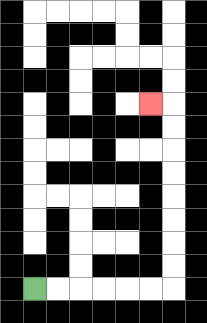{'start': '[1, 12]', 'end': '[6, 4]', 'path_directions': 'R,R,R,R,R,R,U,U,U,U,U,U,U,U,L', 'path_coordinates': '[[1, 12], [2, 12], [3, 12], [4, 12], [5, 12], [6, 12], [7, 12], [7, 11], [7, 10], [7, 9], [7, 8], [7, 7], [7, 6], [7, 5], [7, 4], [6, 4]]'}